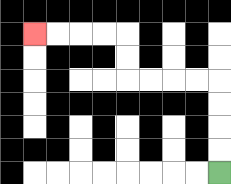{'start': '[9, 7]', 'end': '[1, 1]', 'path_directions': 'U,U,U,U,L,L,L,L,U,U,L,L,L,L', 'path_coordinates': '[[9, 7], [9, 6], [9, 5], [9, 4], [9, 3], [8, 3], [7, 3], [6, 3], [5, 3], [5, 2], [5, 1], [4, 1], [3, 1], [2, 1], [1, 1]]'}